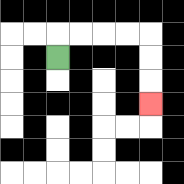{'start': '[2, 2]', 'end': '[6, 4]', 'path_directions': 'U,R,R,R,R,D,D,D', 'path_coordinates': '[[2, 2], [2, 1], [3, 1], [4, 1], [5, 1], [6, 1], [6, 2], [6, 3], [6, 4]]'}